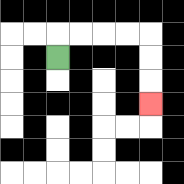{'start': '[2, 2]', 'end': '[6, 4]', 'path_directions': 'U,R,R,R,R,D,D,D', 'path_coordinates': '[[2, 2], [2, 1], [3, 1], [4, 1], [5, 1], [6, 1], [6, 2], [6, 3], [6, 4]]'}